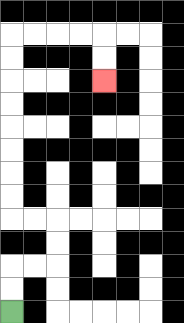{'start': '[0, 13]', 'end': '[4, 3]', 'path_directions': 'U,U,R,R,U,U,L,L,U,U,U,U,U,U,U,U,R,R,R,R,D,D', 'path_coordinates': '[[0, 13], [0, 12], [0, 11], [1, 11], [2, 11], [2, 10], [2, 9], [1, 9], [0, 9], [0, 8], [0, 7], [0, 6], [0, 5], [0, 4], [0, 3], [0, 2], [0, 1], [1, 1], [2, 1], [3, 1], [4, 1], [4, 2], [4, 3]]'}